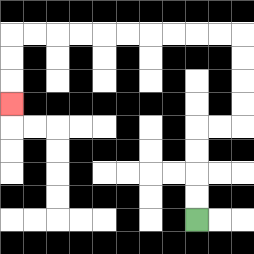{'start': '[8, 9]', 'end': '[0, 4]', 'path_directions': 'U,U,U,U,R,R,U,U,U,U,L,L,L,L,L,L,L,L,L,L,D,D,D', 'path_coordinates': '[[8, 9], [8, 8], [8, 7], [8, 6], [8, 5], [9, 5], [10, 5], [10, 4], [10, 3], [10, 2], [10, 1], [9, 1], [8, 1], [7, 1], [6, 1], [5, 1], [4, 1], [3, 1], [2, 1], [1, 1], [0, 1], [0, 2], [0, 3], [0, 4]]'}